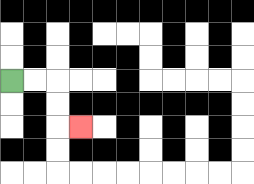{'start': '[0, 3]', 'end': '[3, 5]', 'path_directions': 'R,R,D,D,R', 'path_coordinates': '[[0, 3], [1, 3], [2, 3], [2, 4], [2, 5], [3, 5]]'}